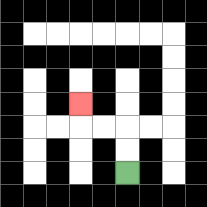{'start': '[5, 7]', 'end': '[3, 4]', 'path_directions': 'U,U,L,L,U', 'path_coordinates': '[[5, 7], [5, 6], [5, 5], [4, 5], [3, 5], [3, 4]]'}